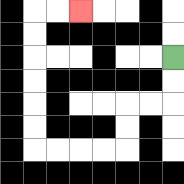{'start': '[7, 2]', 'end': '[3, 0]', 'path_directions': 'D,D,L,L,D,D,L,L,L,L,U,U,U,U,U,U,R,R', 'path_coordinates': '[[7, 2], [7, 3], [7, 4], [6, 4], [5, 4], [5, 5], [5, 6], [4, 6], [3, 6], [2, 6], [1, 6], [1, 5], [1, 4], [1, 3], [1, 2], [1, 1], [1, 0], [2, 0], [3, 0]]'}